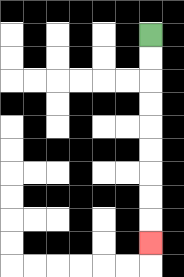{'start': '[6, 1]', 'end': '[6, 10]', 'path_directions': 'D,D,D,D,D,D,D,D,D', 'path_coordinates': '[[6, 1], [6, 2], [6, 3], [6, 4], [6, 5], [6, 6], [6, 7], [6, 8], [6, 9], [6, 10]]'}